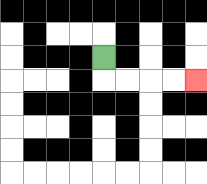{'start': '[4, 2]', 'end': '[8, 3]', 'path_directions': 'D,R,R,R,R', 'path_coordinates': '[[4, 2], [4, 3], [5, 3], [6, 3], [7, 3], [8, 3]]'}